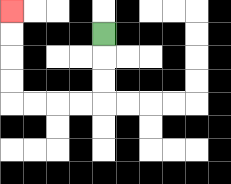{'start': '[4, 1]', 'end': '[0, 0]', 'path_directions': 'D,D,D,L,L,L,L,U,U,U,U', 'path_coordinates': '[[4, 1], [4, 2], [4, 3], [4, 4], [3, 4], [2, 4], [1, 4], [0, 4], [0, 3], [0, 2], [0, 1], [0, 0]]'}